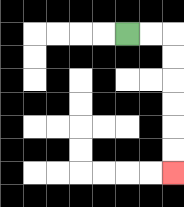{'start': '[5, 1]', 'end': '[7, 7]', 'path_directions': 'R,R,D,D,D,D,D,D', 'path_coordinates': '[[5, 1], [6, 1], [7, 1], [7, 2], [7, 3], [7, 4], [7, 5], [7, 6], [7, 7]]'}